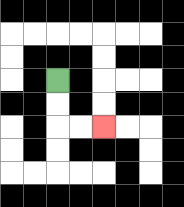{'start': '[2, 3]', 'end': '[4, 5]', 'path_directions': 'D,D,R,R', 'path_coordinates': '[[2, 3], [2, 4], [2, 5], [3, 5], [4, 5]]'}